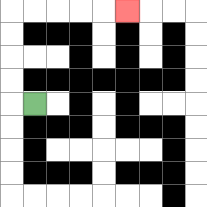{'start': '[1, 4]', 'end': '[5, 0]', 'path_directions': 'L,U,U,U,U,R,R,R,R,R', 'path_coordinates': '[[1, 4], [0, 4], [0, 3], [0, 2], [0, 1], [0, 0], [1, 0], [2, 0], [3, 0], [4, 0], [5, 0]]'}